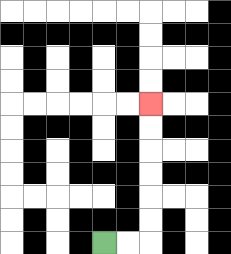{'start': '[4, 10]', 'end': '[6, 4]', 'path_directions': 'R,R,U,U,U,U,U,U', 'path_coordinates': '[[4, 10], [5, 10], [6, 10], [6, 9], [6, 8], [6, 7], [6, 6], [6, 5], [6, 4]]'}